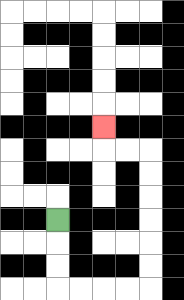{'start': '[2, 9]', 'end': '[4, 5]', 'path_directions': 'D,D,D,R,R,R,R,U,U,U,U,U,U,L,L,U', 'path_coordinates': '[[2, 9], [2, 10], [2, 11], [2, 12], [3, 12], [4, 12], [5, 12], [6, 12], [6, 11], [6, 10], [6, 9], [6, 8], [6, 7], [6, 6], [5, 6], [4, 6], [4, 5]]'}